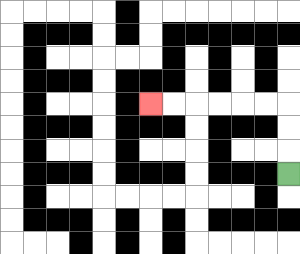{'start': '[12, 7]', 'end': '[6, 4]', 'path_directions': 'U,U,U,L,L,L,L,L,L', 'path_coordinates': '[[12, 7], [12, 6], [12, 5], [12, 4], [11, 4], [10, 4], [9, 4], [8, 4], [7, 4], [6, 4]]'}